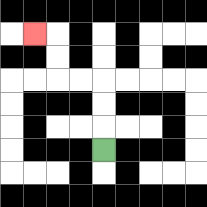{'start': '[4, 6]', 'end': '[1, 1]', 'path_directions': 'U,U,U,L,L,U,U,L', 'path_coordinates': '[[4, 6], [4, 5], [4, 4], [4, 3], [3, 3], [2, 3], [2, 2], [2, 1], [1, 1]]'}